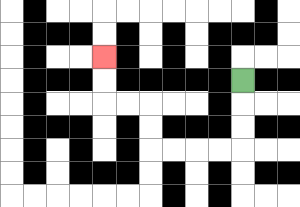{'start': '[10, 3]', 'end': '[4, 2]', 'path_directions': 'D,D,D,L,L,L,L,U,U,L,L,U,U', 'path_coordinates': '[[10, 3], [10, 4], [10, 5], [10, 6], [9, 6], [8, 6], [7, 6], [6, 6], [6, 5], [6, 4], [5, 4], [4, 4], [4, 3], [4, 2]]'}